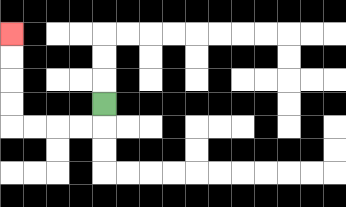{'start': '[4, 4]', 'end': '[0, 1]', 'path_directions': 'D,L,L,L,L,U,U,U,U', 'path_coordinates': '[[4, 4], [4, 5], [3, 5], [2, 5], [1, 5], [0, 5], [0, 4], [0, 3], [0, 2], [0, 1]]'}